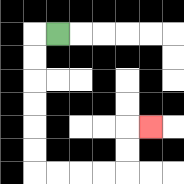{'start': '[2, 1]', 'end': '[6, 5]', 'path_directions': 'L,D,D,D,D,D,D,R,R,R,R,U,U,R', 'path_coordinates': '[[2, 1], [1, 1], [1, 2], [1, 3], [1, 4], [1, 5], [1, 6], [1, 7], [2, 7], [3, 7], [4, 7], [5, 7], [5, 6], [5, 5], [6, 5]]'}